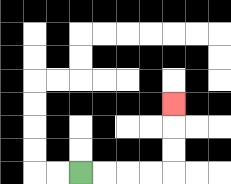{'start': '[3, 7]', 'end': '[7, 4]', 'path_directions': 'R,R,R,R,U,U,U', 'path_coordinates': '[[3, 7], [4, 7], [5, 7], [6, 7], [7, 7], [7, 6], [7, 5], [7, 4]]'}